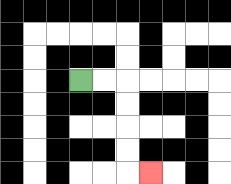{'start': '[3, 3]', 'end': '[6, 7]', 'path_directions': 'R,R,D,D,D,D,R', 'path_coordinates': '[[3, 3], [4, 3], [5, 3], [5, 4], [5, 5], [5, 6], [5, 7], [6, 7]]'}